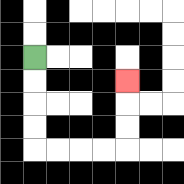{'start': '[1, 2]', 'end': '[5, 3]', 'path_directions': 'D,D,D,D,R,R,R,R,U,U,U', 'path_coordinates': '[[1, 2], [1, 3], [1, 4], [1, 5], [1, 6], [2, 6], [3, 6], [4, 6], [5, 6], [5, 5], [5, 4], [5, 3]]'}